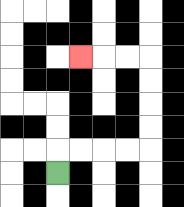{'start': '[2, 7]', 'end': '[3, 2]', 'path_directions': 'U,R,R,R,R,U,U,U,U,L,L,L', 'path_coordinates': '[[2, 7], [2, 6], [3, 6], [4, 6], [5, 6], [6, 6], [6, 5], [6, 4], [6, 3], [6, 2], [5, 2], [4, 2], [3, 2]]'}